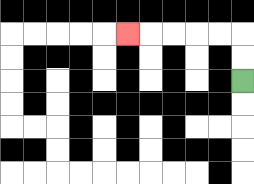{'start': '[10, 3]', 'end': '[5, 1]', 'path_directions': 'U,U,L,L,L,L,L', 'path_coordinates': '[[10, 3], [10, 2], [10, 1], [9, 1], [8, 1], [7, 1], [6, 1], [5, 1]]'}